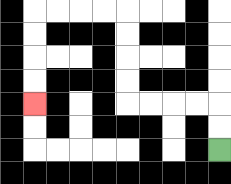{'start': '[9, 6]', 'end': '[1, 4]', 'path_directions': 'U,U,L,L,L,L,U,U,U,U,L,L,L,L,D,D,D,D', 'path_coordinates': '[[9, 6], [9, 5], [9, 4], [8, 4], [7, 4], [6, 4], [5, 4], [5, 3], [5, 2], [5, 1], [5, 0], [4, 0], [3, 0], [2, 0], [1, 0], [1, 1], [1, 2], [1, 3], [1, 4]]'}